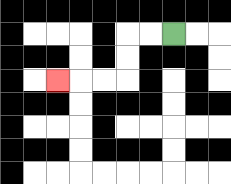{'start': '[7, 1]', 'end': '[2, 3]', 'path_directions': 'L,L,D,D,L,L,L', 'path_coordinates': '[[7, 1], [6, 1], [5, 1], [5, 2], [5, 3], [4, 3], [3, 3], [2, 3]]'}